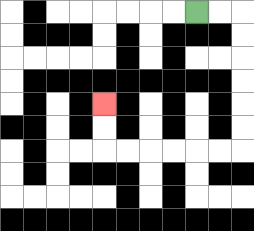{'start': '[8, 0]', 'end': '[4, 4]', 'path_directions': 'R,R,D,D,D,D,D,D,L,L,L,L,L,L,U,U', 'path_coordinates': '[[8, 0], [9, 0], [10, 0], [10, 1], [10, 2], [10, 3], [10, 4], [10, 5], [10, 6], [9, 6], [8, 6], [7, 6], [6, 6], [5, 6], [4, 6], [4, 5], [4, 4]]'}